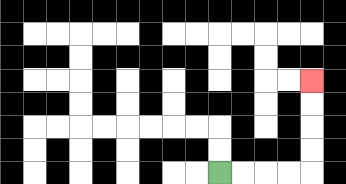{'start': '[9, 7]', 'end': '[13, 3]', 'path_directions': 'R,R,R,R,U,U,U,U', 'path_coordinates': '[[9, 7], [10, 7], [11, 7], [12, 7], [13, 7], [13, 6], [13, 5], [13, 4], [13, 3]]'}